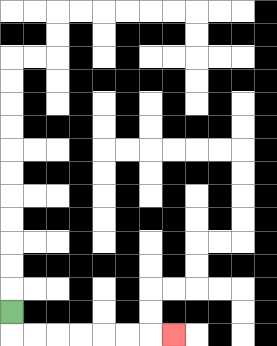{'start': '[0, 13]', 'end': '[7, 14]', 'path_directions': 'D,R,R,R,R,R,R,R', 'path_coordinates': '[[0, 13], [0, 14], [1, 14], [2, 14], [3, 14], [4, 14], [5, 14], [6, 14], [7, 14]]'}